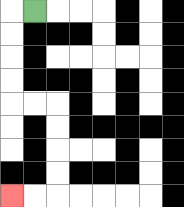{'start': '[1, 0]', 'end': '[0, 8]', 'path_directions': 'L,D,D,D,D,R,R,D,D,D,D,L,L', 'path_coordinates': '[[1, 0], [0, 0], [0, 1], [0, 2], [0, 3], [0, 4], [1, 4], [2, 4], [2, 5], [2, 6], [2, 7], [2, 8], [1, 8], [0, 8]]'}